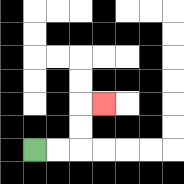{'start': '[1, 6]', 'end': '[4, 4]', 'path_directions': 'R,R,U,U,R', 'path_coordinates': '[[1, 6], [2, 6], [3, 6], [3, 5], [3, 4], [4, 4]]'}